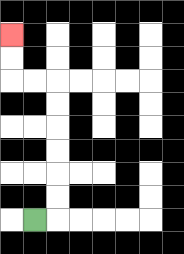{'start': '[1, 9]', 'end': '[0, 1]', 'path_directions': 'R,U,U,U,U,U,U,L,L,U,U', 'path_coordinates': '[[1, 9], [2, 9], [2, 8], [2, 7], [2, 6], [2, 5], [2, 4], [2, 3], [1, 3], [0, 3], [0, 2], [0, 1]]'}